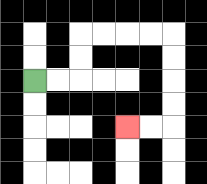{'start': '[1, 3]', 'end': '[5, 5]', 'path_directions': 'R,R,U,U,R,R,R,R,D,D,D,D,L,L', 'path_coordinates': '[[1, 3], [2, 3], [3, 3], [3, 2], [3, 1], [4, 1], [5, 1], [6, 1], [7, 1], [7, 2], [7, 3], [7, 4], [7, 5], [6, 5], [5, 5]]'}